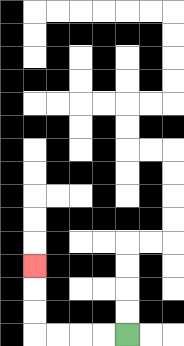{'start': '[5, 14]', 'end': '[1, 11]', 'path_directions': 'L,L,L,L,U,U,U', 'path_coordinates': '[[5, 14], [4, 14], [3, 14], [2, 14], [1, 14], [1, 13], [1, 12], [1, 11]]'}